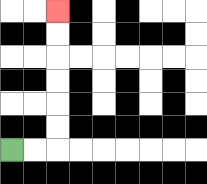{'start': '[0, 6]', 'end': '[2, 0]', 'path_directions': 'R,R,U,U,U,U,U,U', 'path_coordinates': '[[0, 6], [1, 6], [2, 6], [2, 5], [2, 4], [2, 3], [2, 2], [2, 1], [2, 0]]'}